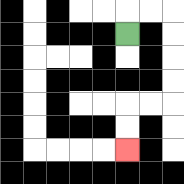{'start': '[5, 1]', 'end': '[5, 6]', 'path_directions': 'U,R,R,D,D,D,D,L,L,D,D', 'path_coordinates': '[[5, 1], [5, 0], [6, 0], [7, 0], [7, 1], [7, 2], [7, 3], [7, 4], [6, 4], [5, 4], [5, 5], [5, 6]]'}